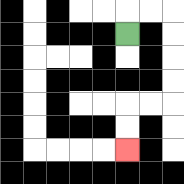{'start': '[5, 1]', 'end': '[5, 6]', 'path_directions': 'U,R,R,D,D,D,D,L,L,D,D', 'path_coordinates': '[[5, 1], [5, 0], [6, 0], [7, 0], [7, 1], [7, 2], [7, 3], [7, 4], [6, 4], [5, 4], [5, 5], [5, 6]]'}